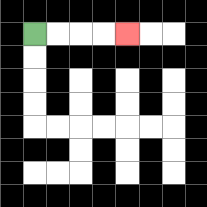{'start': '[1, 1]', 'end': '[5, 1]', 'path_directions': 'R,R,R,R', 'path_coordinates': '[[1, 1], [2, 1], [3, 1], [4, 1], [5, 1]]'}